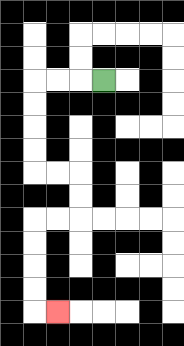{'start': '[4, 3]', 'end': '[2, 13]', 'path_directions': 'L,L,L,D,D,D,D,R,R,D,D,L,L,D,D,D,D,R', 'path_coordinates': '[[4, 3], [3, 3], [2, 3], [1, 3], [1, 4], [1, 5], [1, 6], [1, 7], [2, 7], [3, 7], [3, 8], [3, 9], [2, 9], [1, 9], [1, 10], [1, 11], [1, 12], [1, 13], [2, 13]]'}